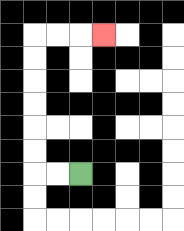{'start': '[3, 7]', 'end': '[4, 1]', 'path_directions': 'L,L,U,U,U,U,U,U,R,R,R', 'path_coordinates': '[[3, 7], [2, 7], [1, 7], [1, 6], [1, 5], [1, 4], [1, 3], [1, 2], [1, 1], [2, 1], [3, 1], [4, 1]]'}